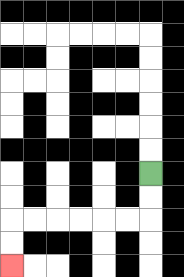{'start': '[6, 7]', 'end': '[0, 11]', 'path_directions': 'D,D,L,L,L,L,L,L,D,D', 'path_coordinates': '[[6, 7], [6, 8], [6, 9], [5, 9], [4, 9], [3, 9], [2, 9], [1, 9], [0, 9], [0, 10], [0, 11]]'}